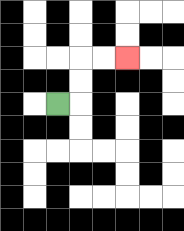{'start': '[2, 4]', 'end': '[5, 2]', 'path_directions': 'R,U,U,R,R', 'path_coordinates': '[[2, 4], [3, 4], [3, 3], [3, 2], [4, 2], [5, 2]]'}